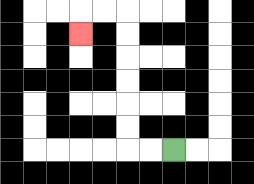{'start': '[7, 6]', 'end': '[3, 1]', 'path_directions': 'L,L,U,U,U,U,U,U,L,L,D', 'path_coordinates': '[[7, 6], [6, 6], [5, 6], [5, 5], [5, 4], [5, 3], [5, 2], [5, 1], [5, 0], [4, 0], [3, 0], [3, 1]]'}